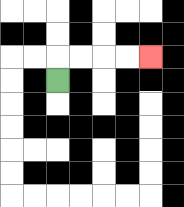{'start': '[2, 3]', 'end': '[6, 2]', 'path_directions': 'U,R,R,R,R', 'path_coordinates': '[[2, 3], [2, 2], [3, 2], [4, 2], [5, 2], [6, 2]]'}